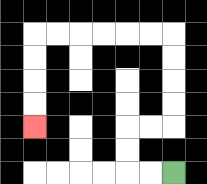{'start': '[7, 7]', 'end': '[1, 5]', 'path_directions': 'L,L,U,U,R,R,U,U,U,U,L,L,L,L,L,L,D,D,D,D', 'path_coordinates': '[[7, 7], [6, 7], [5, 7], [5, 6], [5, 5], [6, 5], [7, 5], [7, 4], [7, 3], [7, 2], [7, 1], [6, 1], [5, 1], [4, 1], [3, 1], [2, 1], [1, 1], [1, 2], [1, 3], [1, 4], [1, 5]]'}